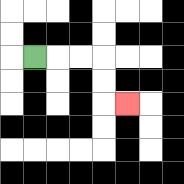{'start': '[1, 2]', 'end': '[5, 4]', 'path_directions': 'R,R,R,D,D,R', 'path_coordinates': '[[1, 2], [2, 2], [3, 2], [4, 2], [4, 3], [4, 4], [5, 4]]'}